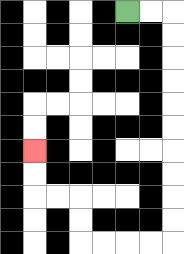{'start': '[5, 0]', 'end': '[1, 6]', 'path_directions': 'R,R,D,D,D,D,D,D,D,D,D,D,L,L,L,L,U,U,L,L,U,U', 'path_coordinates': '[[5, 0], [6, 0], [7, 0], [7, 1], [7, 2], [7, 3], [7, 4], [7, 5], [7, 6], [7, 7], [7, 8], [7, 9], [7, 10], [6, 10], [5, 10], [4, 10], [3, 10], [3, 9], [3, 8], [2, 8], [1, 8], [1, 7], [1, 6]]'}